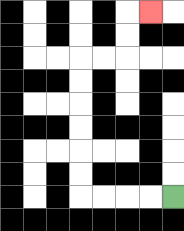{'start': '[7, 8]', 'end': '[6, 0]', 'path_directions': 'L,L,L,L,U,U,U,U,U,U,R,R,U,U,R', 'path_coordinates': '[[7, 8], [6, 8], [5, 8], [4, 8], [3, 8], [3, 7], [3, 6], [3, 5], [3, 4], [3, 3], [3, 2], [4, 2], [5, 2], [5, 1], [5, 0], [6, 0]]'}